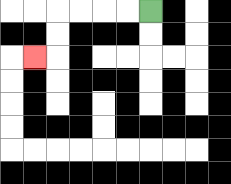{'start': '[6, 0]', 'end': '[1, 2]', 'path_directions': 'L,L,L,L,D,D,L', 'path_coordinates': '[[6, 0], [5, 0], [4, 0], [3, 0], [2, 0], [2, 1], [2, 2], [1, 2]]'}